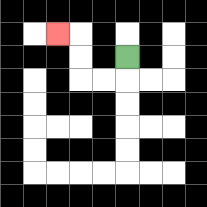{'start': '[5, 2]', 'end': '[2, 1]', 'path_directions': 'D,L,L,U,U,L', 'path_coordinates': '[[5, 2], [5, 3], [4, 3], [3, 3], [3, 2], [3, 1], [2, 1]]'}